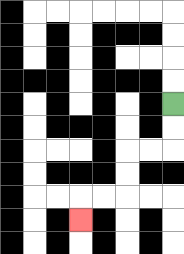{'start': '[7, 4]', 'end': '[3, 9]', 'path_directions': 'D,D,L,L,D,D,L,L,D', 'path_coordinates': '[[7, 4], [7, 5], [7, 6], [6, 6], [5, 6], [5, 7], [5, 8], [4, 8], [3, 8], [3, 9]]'}